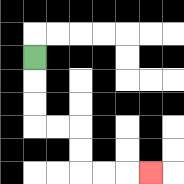{'start': '[1, 2]', 'end': '[6, 7]', 'path_directions': 'D,D,D,R,R,D,D,R,R,R', 'path_coordinates': '[[1, 2], [1, 3], [1, 4], [1, 5], [2, 5], [3, 5], [3, 6], [3, 7], [4, 7], [5, 7], [6, 7]]'}